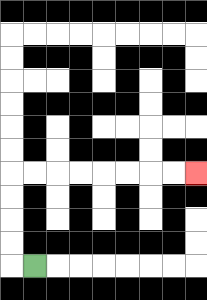{'start': '[1, 11]', 'end': '[8, 7]', 'path_directions': 'L,U,U,U,U,R,R,R,R,R,R,R,R', 'path_coordinates': '[[1, 11], [0, 11], [0, 10], [0, 9], [0, 8], [0, 7], [1, 7], [2, 7], [3, 7], [4, 7], [5, 7], [6, 7], [7, 7], [8, 7]]'}